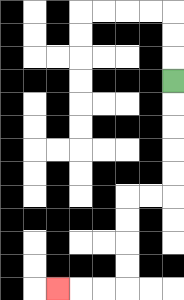{'start': '[7, 3]', 'end': '[2, 12]', 'path_directions': 'D,D,D,D,D,L,L,D,D,D,D,L,L,L', 'path_coordinates': '[[7, 3], [7, 4], [7, 5], [7, 6], [7, 7], [7, 8], [6, 8], [5, 8], [5, 9], [5, 10], [5, 11], [5, 12], [4, 12], [3, 12], [2, 12]]'}